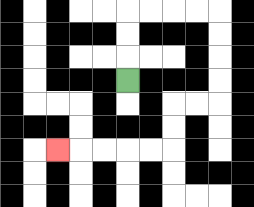{'start': '[5, 3]', 'end': '[2, 6]', 'path_directions': 'U,U,U,R,R,R,R,D,D,D,D,L,L,D,D,L,L,L,L,L', 'path_coordinates': '[[5, 3], [5, 2], [5, 1], [5, 0], [6, 0], [7, 0], [8, 0], [9, 0], [9, 1], [9, 2], [9, 3], [9, 4], [8, 4], [7, 4], [7, 5], [7, 6], [6, 6], [5, 6], [4, 6], [3, 6], [2, 6]]'}